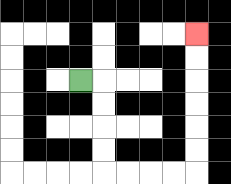{'start': '[3, 3]', 'end': '[8, 1]', 'path_directions': 'R,D,D,D,D,R,R,R,R,U,U,U,U,U,U', 'path_coordinates': '[[3, 3], [4, 3], [4, 4], [4, 5], [4, 6], [4, 7], [5, 7], [6, 7], [7, 7], [8, 7], [8, 6], [8, 5], [8, 4], [8, 3], [8, 2], [8, 1]]'}